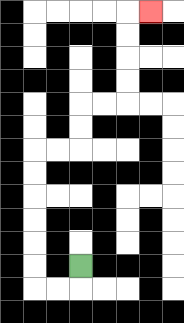{'start': '[3, 11]', 'end': '[6, 0]', 'path_directions': 'D,L,L,U,U,U,U,U,U,R,R,U,U,R,R,U,U,U,U,R', 'path_coordinates': '[[3, 11], [3, 12], [2, 12], [1, 12], [1, 11], [1, 10], [1, 9], [1, 8], [1, 7], [1, 6], [2, 6], [3, 6], [3, 5], [3, 4], [4, 4], [5, 4], [5, 3], [5, 2], [5, 1], [5, 0], [6, 0]]'}